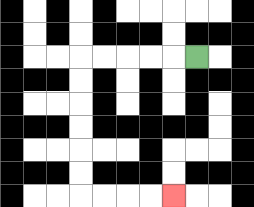{'start': '[8, 2]', 'end': '[7, 8]', 'path_directions': 'L,L,L,L,L,D,D,D,D,D,D,R,R,R,R', 'path_coordinates': '[[8, 2], [7, 2], [6, 2], [5, 2], [4, 2], [3, 2], [3, 3], [3, 4], [3, 5], [3, 6], [3, 7], [3, 8], [4, 8], [5, 8], [6, 8], [7, 8]]'}